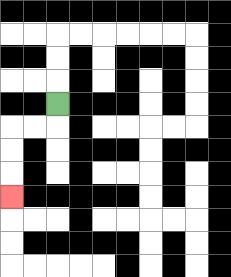{'start': '[2, 4]', 'end': '[0, 8]', 'path_directions': 'D,L,L,D,D,D', 'path_coordinates': '[[2, 4], [2, 5], [1, 5], [0, 5], [0, 6], [0, 7], [0, 8]]'}